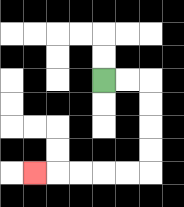{'start': '[4, 3]', 'end': '[1, 7]', 'path_directions': 'R,R,D,D,D,D,L,L,L,L,L', 'path_coordinates': '[[4, 3], [5, 3], [6, 3], [6, 4], [6, 5], [6, 6], [6, 7], [5, 7], [4, 7], [3, 7], [2, 7], [1, 7]]'}